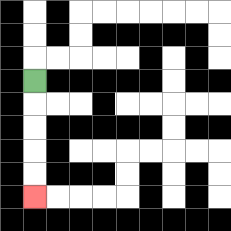{'start': '[1, 3]', 'end': '[1, 8]', 'path_directions': 'D,D,D,D,D', 'path_coordinates': '[[1, 3], [1, 4], [1, 5], [1, 6], [1, 7], [1, 8]]'}